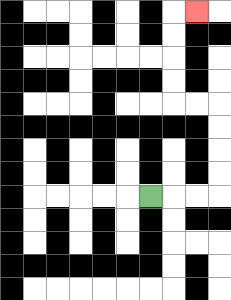{'start': '[6, 8]', 'end': '[8, 0]', 'path_directions': 'R,R,R,U,U,U,U,L,L,U,U,U,U,R', 'path_coordinates': '[[6, 8], [7, 8], [8, 8], [9, 8], [9, 7], [9, 6], [9, 5], [9, 4], [8, 4], [7, 4], [7, 3], [7, 2], [7, 1], [7, 0], [8, 0]]'}